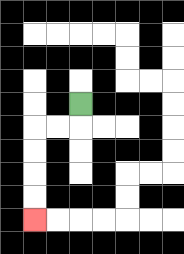{'start': '[3, 4]', 'end': '[1, 9]', 'path_directions': 'D,L,L,D,D,D,D', 'path_coordinates': '[[3, 4], [3, 5], [2, 5], [1, 5], [1, 6], [1, 7], [1, 8], [1, 9]]'}